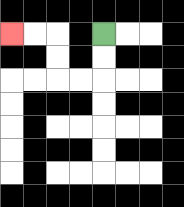{'start': '[4, 1]', 'end': '[0, 1]', 'path_directions': 'D,D,L,L,U,U,L,L', 'path_coordinates': '[[4, 1], [4, 2], [4, 3], [3, 3], [2, 3], [2, 2], [2, 1], [1, 1], [0, 1]]'}